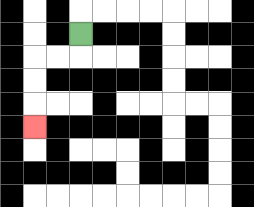{'start': '[3, 1]', 'end': '[1, 5]', 'path_directions': 'D,L,L,D,D,D', 'path_coordinates': '[[3, 1], [3, 2], [2, 2], [1, 2], [1, 3], [1, 4], [1, 5]]'}